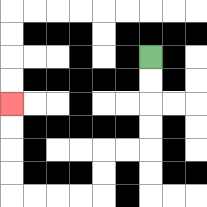{'start': '[6, 2]', 'end': '[0, 4]', 'path_directions': 'D,D,D,D,L,L,D,D,L,L,L,L,U,U,U,U', 'path_coordinates': '[[6, 2], [6, 3], [6, 4], [6, 5], [6, 6], [5, 6], [4, 6], [4, 7], [4, 8], [3, 8], [2, 8], [1, 8], [0, 8], [0, 7], [0, 6], [0, 5], [0, 4]]'}